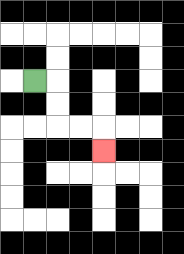{'start': '[1, 3]', 'end': '[4, 6]', 'path_directions': 'R,D,D,R,R,D', 'path_coordinates': '[[1, 3], [2, 3], [2, 4], [2, 5], [3, 5], [4, 5], [4, 6]]'}